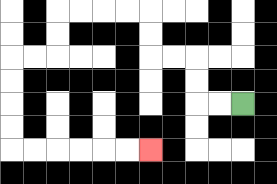{'start': '[10, 4]', 'end': '[6, 6]', 'path_directions': 'L,L,U,U,L,L,U,U,L,L,L,L,D,D,L,L,D,D,D,D,R,R,R,R,R,R', 'path_coordinates': '[[10, 4], [9, 4], [8, 4], [8, 3], [8, 2], [7, 2], [6, 2], [6, 1], [6, 0], [5, 0], [4, 0], [3, 0], [2, 0], [2, 1], [2, 2], [1, 2], [0, 2], [0, 3], [0, 4], [0, 5], [0, 6], [1, 6], [2, 6], [3, 6], [4, 6], [5, 6], [6, 6]]'}